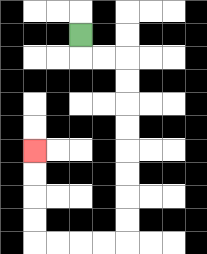{'start': '[3, 1]', 'end': '[1, 6]', 'path_directions': 'D,R,R,D,D,D,D,D,D,D,D,L,L,L,L,U,U,U,U', 'path_coordinates': '[[3, 1], [3, 2], [4, 2], [5, 2], [5, 3], [5, 4], [5, 5], [5, 6], [5, 7], [5, 8], [5, 9], [5, 10], [4, 10], [3, 10], [2, 10], [1, 10], [1, 9], [1, 8], [1, 7], [1, 6]]'}